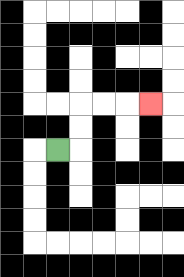{'start': '[2, 6]', 'end': '[6, 4]', 'path_directions': 'R,U,U,R,R,R', 'path_coordinates': '[[2, 6], [3, 6], [3, 5], [3, 4], [4, 4], [5, 4], [6, 4]]'}